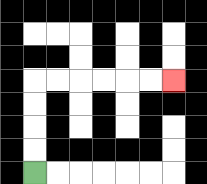{'start': '[1, 7]', 'end': '[7, 3]', 'path_directions': 'U,U,U,U,R,R,R,R,R,R', 'path_coordinates': '[[1, 7], [1, 6], [1, 5], [1, 4], [1, 3], [2, 3], [3, 3], [4, 3], [5, 3], [6, 3], [7, 3]]'}